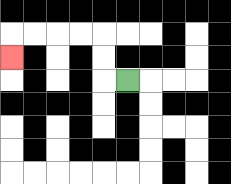{'start': '[5, 3]', 'end': '[0, 2]', 'path_directions': 'L,U,U,L,L,L,L,D', 'path_coordinates': '[[5, 3], [4, 3], [4, 2], [4, 1], [3, 1], [2, 1], [1, 1], [0, 1], [0, 2]]'}